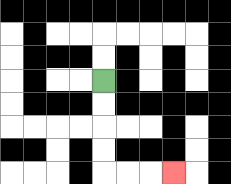{'start': '[4, 3]', 'end': '[7, 7]', 'path_directions': 'D,D,D,D,R,R,R', 'path_coordinates': '[[4, 3], [4, 4], [4, 5], [4, 6], [4, 7], [5, 7], [6, 7], [7, 7]]'}